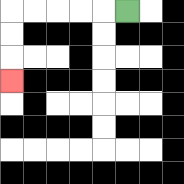{'start': '[5, 0]', 'end': '[0, 3]', 'path_directions': 'L,L,L,L,L,D,D,D', 'path_coordinates': '[[5, 0], [4, 0], [3, 0], [2, 0], [1, 0], [0, 0], [0, 1], [0, 2], [0, 3]]'}